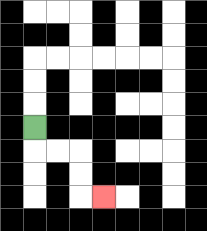{'start': '[1, 5]', 'end': '[4, 8]', 'path_directions': 'D,R,R,D,D,R', 'path_coordinates': '[[1, 5], [1, 6], [2, 6], [3, 6], [3, 7], [3, 8], [4, 8]]'}